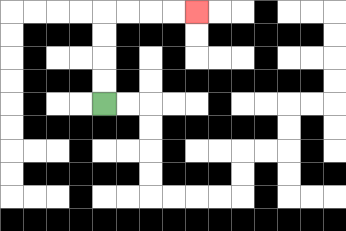{'start': '[4, 4]', 'end': '[8, 0]', 'path_directions': 'U,U,U,U,R,R,R,R', 'path_coordinates': '[[4, 4], [4, 3], [4, 2], [4, 1], [4, 0], [5, 0], [6, 0], [7, 0], [8, 0]]'}